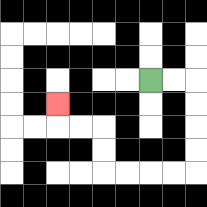{'start': '[6, 3]', 'end': '[2, 4]', 'path_directions': 'R,R,D,D,D,D,L,L,L,L,U,U,L,L,U', 'path_coordinates': '[[6, 3], [7, 3], [8, 3], [8, 4], [8, 5], [8, 6], [8, 7], [7, 7], [6, 7], [5, 7], [4, 7], [4, 6], [4, 5], [3, 5], [2, 5], [2, 4]]'}